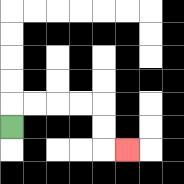{'start': '[0, 5]', 'end': '[5, 6]', 'path_directions': 'U,R,R,R,R,D,D,R', 'path_coordinates': '[[0, 5], [0, 4], [1, 4], [2, 4], [3, 4], [4, 4], [4, 5], [4, 6], [5, 6]]'}